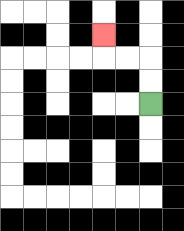{'start': '[6, 4]', 'end': '[4, 1]', 'path_directions': 'U,U,L,L,U', 'path_coordinates': '[[6, 4], [6, 3], [6, 2], [5, 2], [4, 2], [4, 1]]'}